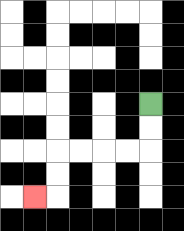{'start': '[6, 4]', 'end': '[1, 8]', 'path_directions': 'D,D,L,L,L,L,D,D,L', 'path_coordinates': '[[6, 4], [6, 5], [6, 6], [5, 6], [4, 6], [3, 6], [2, 6], [2, 7], [2, 8], [1, 8]]'}